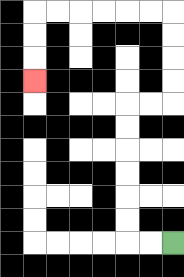{'start': '[7, 10]', 'end': '[1, 3]', 'path_directions': 'L,L,U,U,U,U,U,U,R,R,U,U,U,U,L,L,L,L,L,L,D,D,D', 'path_coordinates': '[[7, 10], [6, 10], [5, 10], [5, 9], [5, 8], [5, 7], [5, 6], [5, 5], [5, 4], [6, 4], [7, 4], [7, 3], [7, 2], [7, 1], [7, 0], [6, 0], [5, 0], [4, 0], [3, 0], [2, 0], [1, 0], [1, 1], [1, 2], [1, 3]]'}